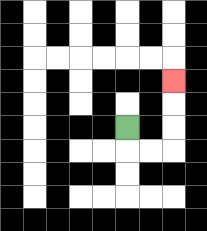{'start': '[5, 5]', 'end': '[7, 3]', 'path_directions': 'D,R,R,U,U,U', 'path_coordinates': '[[5, 5], [5, 6], [6, 6], [7, 6], [7, 5], [7, 4], [7, 3]]'}